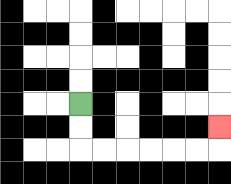{'start': '[3, 4]', 'end': '[9, 5]', 'path_directions': 'D,D,R,R,R,R,R,R,U', 'path_coordinates': '[[3, 4], [3, 5], [3, 6], [4, 6], [5, 6], [6, 6], [7, 6], [8, 6], [9, 6], [9, 5]]'}